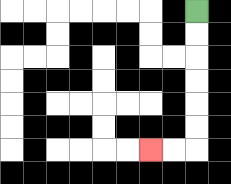{'start': '[8, 0]', 'end': '[6, 6]', 'path_directions': 'D,D,D,D,D,D,L,L', 'path_coordinates': '[[8, 0], [8, 1], [8, 2], [8, 3], [8, 4], [8, 5], [8, 6], [7, 6], [6, 6]]'}